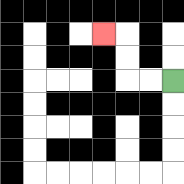{'start': '[7, 3]', 'end': '[4, 1]', 'path_directions': 'L,L,U,U,L', 'path_coordinates': '[[7, 3], [6, 3], [5, 3], [5, 2], [5, 1], [4, 1]]'}